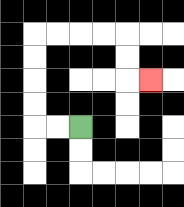{'start': '[3, 5]', 'end': '[6, 3]', 'path_directions': 'L,L,U,U,U,U,R,R,R,R,D,D,R', 'path_coordinates': '[[3, 5], [2, 5], [1, 5], [1, 4], [1, 3], [1, 2], [1, 1], [2, 1], [3, 1], [4, 1], [5, 1], [5, 2], [5, 3], [6, 3]]'}